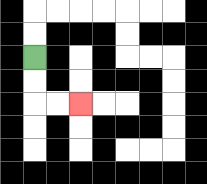{'start': '[1, 2]', 'end': '[3, 4]', 'path_directions': 'D,D,R,R', 'path_coordinates': '[[1, 2], [1, 3], [1, 4], [2, 4], [3, 4]]'}